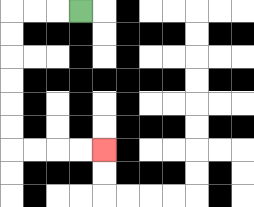{'start': '[3, 0]', 'end': '[4, 6]', 'path_directions': 'L,L,L,D,D,D,D,D,D,R,R,R,R', 'path_coordinates': '[[3, 0], [2, 0], [1, 0], [0, 0], [0, 1], [0, 2], [0, 3], [0, 4], [0, 5], [0, 6], [1, 6], [2, 6], [3, 6], [4, 6]]'}